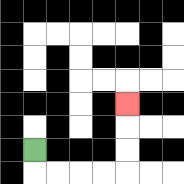{'start': '[1, 6]', 'end': '[5, 4]', 'path_directions': 'D,R,R,R,R,U,U,U', 'path_coordinates': '[[1, 6], [1, 7], [2, 7], [3, 7], [4, 7], [5, 7], [5, 6], [5, 5], [5, 4]]'}